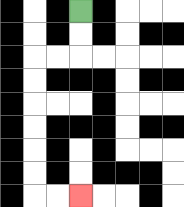{'start': '[3, 0]', 'end': '[3, 8]', 'path_directions': 'D,D,L,L,D,D,D,D,D,D,R,R', 'path_coordinates': '[[3, 0], [3, 1], [3, 2], [2, 2], [1, 2], [1, 3], [1, 4], [1, 5], [1, 6], [1, 7], [1, 8], [2, 8], [3, 8]]'}